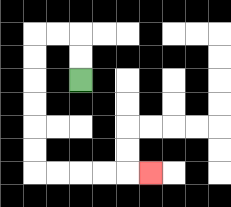{'start': '[3, 3]', 'end': '[6, 7]', 'path_directions': 'U,U,L,L,D,D,D,D,D,D,R,R,R,R,R', 'path_coordinates': '[[3, 3], [3, 2], [3, 1], [2, 1], [1, 1], [1, 2], [1, 3], [1, 4], [1, 5], [1, 6], [1, 7], [2, 7], [3, 7], [4, 7], [5, 7], [6, 7]]'}